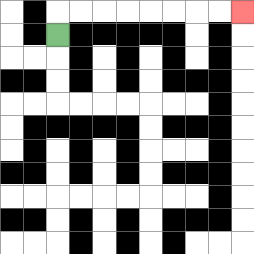{'start': '[2, 1]', 'end': '[10, 0]', 'path_directions': 'U,R,R,R,R,R,R,R,R', 'path_coordinates': '[[2, 1], [2, 0], [3, 0], [4, 0], [5, 0], [6, 0], [7, 0], [8, 0], [9, 0], [10, 0]]'}